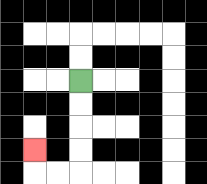{'start': '[3, 3]', 'end': '[1, 6]', 'path_directions': 'D,D,D,D,L,L,U', 'path_coordinates': '[[3, 3], [3, 4], [3, 5], [3, 6], [3, 7], [2, 7], [1, 7], [1, 6]]'}